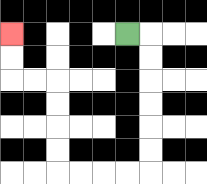{'start': '[5, 1]', 'end': '[0, 1]', 'path_directions': 'R,D,D,D,D,D,D,L,L,L,L,U,U,U,U,L,L,U,U', 'path_coordinates': '[[5, 1], [6, 1], [6, 2], [6, 3], [6, 4], [6, 5], [6, 6], [6, 7], [5, 7], [4, 7], [3, 7], [2, 7], [2, 6], [2, 5], [2, 4], [2, 3], [1, 3], [0, 3], [0, 2], [0, 1]]'}